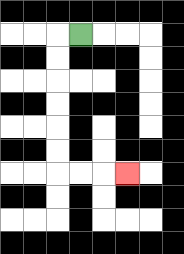{'start': '[3, 1]', 'end': '[5, 7]', 'path_directions': 'L,D,D,D,D,D,D,R,R,R', 'path_coordinates': '[[3, 1], [2, 1], [2, 2], [2, 3], [2, 4], [2, 5], [2, 6], [2, 7], [3, 7], [4, 7], [5, 7]]'}